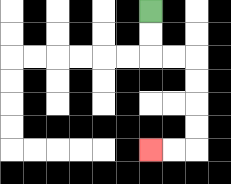{'start': '[6, 0]', 'end': '[6, 6]', 'path_directions': 'D,D,R,R,D,D,D,D,L,L', 'path_coordinates': '[[6, 0], [6, 1], [6, 2], [7, 2], [8, 2], [8, 3], [8, 4], [8, 5], [8, 6], [7, 6], [6, 6]]'}